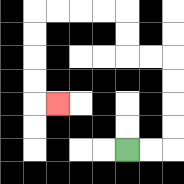{'start': '[5, 6]', 'end': '[2, 4]', 'path_directions': 'R,R,U,U,U,U,L,L,U,U,L,L,L,L,D,D,D,D,R', 'path_coordinates': '[[5, 6], [6, 6], [7, 6], [7, 5], [7, 4], [7, 3], [7, 2], [6, 2], [5, 2], [5, 1], [5, 0], [4, 0], [3, 0], [2, 0], [1, 0], [1, 1], [1, 2], [1, 3], [1, 4], [2, 4]]'}